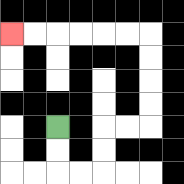{'start': '[2, 5]', 'end': '[0, 1]', 'path_directions': 'D,D,R,R,U,U,R,R,U,U,U,U,L,L,L,L,L,L', 'path_coordinates': '[[2, 5], [2, 6], [2, 7], [3, 7], [4, 7], [4, 6], [4, 5], [5, 5], [6, 5], [6, 4], [6, 3], [6, 2], [6, 1], [5, 1], [4, 1], [3, 1], [2, 1], [1, 1], [0, 1]]'}